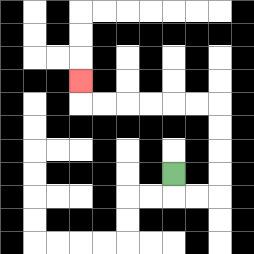{'start': '[7, 7]', 'end': '[3, 3]', 'path_directions': 'D,R,R,U,U,U,U,L,L,L,L,L,L,U', 'path_coordinates': '[[7, 7], [7, 8], [8, 8], [9, 8], [9, 7], [9, 6], [9, 5], [9, 4], [8, 4], [7, 4], [6, 4], [5, 4], [4, 4], [3, 4], [3, 3]]'}